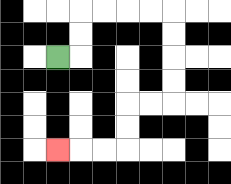{'start': '[2, 2]', 'end': '[2, 6]', 'path_directions': 'R,U,U,R,R,R,R,D,D,D,D,L,L,D,D,L,L,L', 'path_coordinates': '[[2, 2], [3, 2], [3, 1], [3, 0], [4, 0], [5, 0], [6, 0], [7, 0], [7, 1], [7, 2], [7, 3], [7, 4], [6, 4], [5, 4], [5, 5], [5, 6], [4, 6], [3, 6], [2, 6]]'}